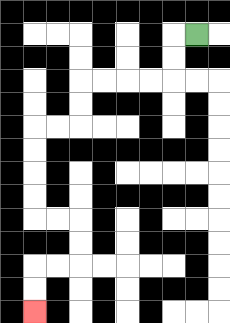{'start': '[8, 1]', 'end': '[1, 13]', 'path_directions': 'L,D,D,L,L,L,L,D,D,L,L,D,D,D,D,R,R,D,D,L,L,D,D', 'path_coordinates': '[[8, 1], [7, 1], [7, 2], [7, 3], [6, 3], [5, 3], [4, 3], [3, 3], [3, 4], [3, 5], [2, 5], [1, 5], [1, 6], [1, 7], [1, 8], [1, 9], [2, 9], [3, 9], [3, 10], [3, 11], [2, 11], [1, 11], [1, 12], [1, 13]]'}